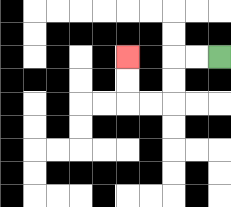{'start': '[9, 2]', 'end': '[5, 2]', 'path_directions': 'L,L,D,D,L,L,U,U', 'path_coordinates': '[[9, 2], [8, 2], [7, 2], [7, 3], [7, 4], [6, 4], [5, 4], [5, 3], [5, 2]]'}